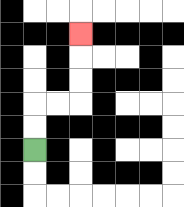{'start': '[1, 6]', 'end': '[3, 1]', 'path_directions': 'U,U,R,R,U,U,U', 'path_coordinates': '[[1, 6], [1, 5], [1, 4], [2, 4], [3, 4], [3, 3], [3, 2], [3, 1]]'}